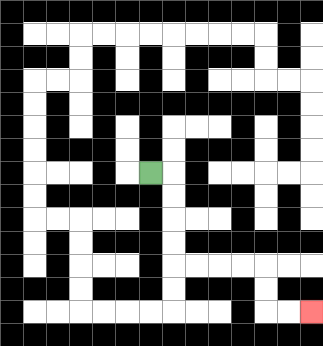{'start': '[6, 7]', 'end': '[13, 13]', 'path_directions': 'R,D,D,D,D,R,R,R,R,D,D,R,R', 'path_coordinates': '[[6, 7], [7, 7], [7, 8], [7, 9], [7, 10], [7, 11], [8, 11], [9, 11], [10, 11], [11, 11], [11, 12], [11, 13], [12, 13], [13, 13]]'}